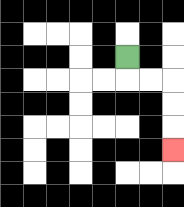{'start': '[5, 2]', 'end': '[7, 6]', 'path_directions': 'D,R,R,D,D,D', 'path_coordinates': '[[5, 2], [5, 3], [6, 3], [7, 3], [7, 4], [7, 5], [7, 6]]'}